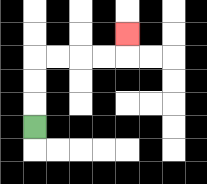{'start': '[1, 5]', 'end': '[5, 1]', 'path_directions': 'U,U,U,R,R,R,R,U', 'path_coordinates': '[[1, 5], [1, 4], [1, 3], [1, 2], [2, 2], [3, 2], [4, 2], [5, 2], [5, 1]]'}